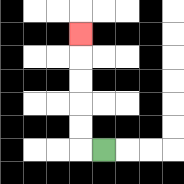{'start': '[4, 6]', 'end': '[3, 1]', 'path_directions': 'L,U,U,U,U,U', 'path_coordinates': '[[4, 6], [3, 6], [3, 5], [3, 4], [3, 3], [3, 2], [3, 1]]'}